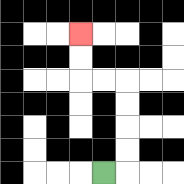{'start': '[4, 7]', 'end': '[3, 1]', 'path_directions': 'R,U,U,U,U,L,L,U,U', 'path_coordinates': '[[4, 7], [5, 7], [5, 6], [5, 5], [5, 4], [5, 3], [4, 3], [3, 3], [3, 2], [3, 1]]'}